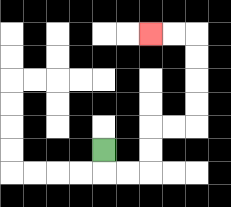{'start': '[4, 6]', 'end': '[6, 1]', 'path_directions': 'D,R,R,U,U,R,R,U,U,U,U,L,L', 'path_coordinates': '[[4, 6], [4, 7], [5, 7], [6, 7], [6, 6], [6, 5], [7, 5], [8, 5], [8, 4], [8, 3], [8, 2], [8, 1], [7, 1], [6, 1]]'}